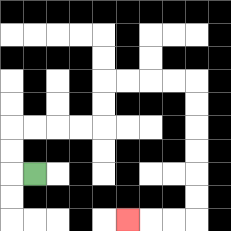{'start': '[1, 7]', 'end': '[5, 9]', 'path_directions': 'L,U,U,R,R,R,R,U,U,R,R,R,R,D,D,D,D,D,D,L,L,L', 'path_coordinates': '[[1, 7], [0, 7], [0, 6], [0, 5], [1, 5], [2, 5], [3, 5], [4, 5], [4, 4], [4, 3], [5, 3], [6, 3], [7, 3], [8, 3], [8, 4], [8, 5], [8, 6], [8, 7], [8, 8], [8, 9], [7, 9], [6, 9], [5, 9]]'}